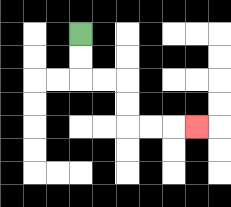{'start': '[3, 1]', 'end': '[8, 5]', 'path_directions': 'D,D,R,R,D,D,R,R,R', 'path_coordinates': '[[3, 1], [3, 2], [3, 3], [4, 3], [5, 3], [5, 4], [5, 5], [6, 5], [7, 5], [8, 5]]'}